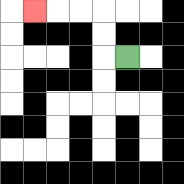{'start': '[5, 2]', 'end': '[1, 0]', 'path_directions': 'L,U,U,L,L,L', 'path_coordinates': '[[5, 2], [4, 2], [4, 1], [4, 0], [3, 0], [2, 0], [1, 0]]'}